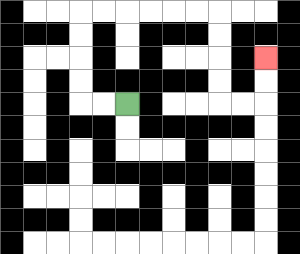{'start': '[5, 4]', 'end': '[11, 2]', 'path_directions': 'L,L,U,U,U,U,R,R,R,R,R,R,D,D,D,D,R,R,U,U', 'path_coordinates': '[[5, 4], [4, 4], [3, 4], [3, 3], [3, 2], [3, 1], [3, 0], [4, 0], [5, 0], [6, 0], [7, 0], [8, 0], [9, 0], [9, 1], [9, 2], [9, 3], [9, 4], [10, 4], [11, 4], [11, 3], [11, 2]]'}